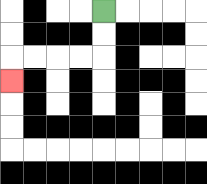{'start': '[4, 0]', 'end': '[0, 3]', 'path_directions': 'D,D,L,L,L,L,D', 'path_coordinates': '[[4, 0], [4, 1], [4, 2], [3, 2], [2, 2], [1, 2], [0, 2], [0, 3]]'}